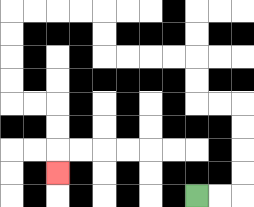{'start': '[8, 8]', 'end': '[2, 7]', 'path_directions': 'R,R,U,U,U,U,L,L,U,U,L,L,L,L,U,U,L,L,L,L,D,D,D,D,R,R,D,D,D', 'path_coordinates': '[[8, 8], [9, 8], [10, 8], [10, 7], [10, 6], [10, 5], [10, 4], [9, 4], [8, 4], [8, 3], [8, 2], [7, 2], [6, 2], [5, 2], [4, 2], [4, 1], [4, 0], [3, 0], [2, 0], [1, 0], [0, 0], [0, 1], [0, 2], [0, 3], [0, 4], [1, 4], [2, 4], [2, 5], [2, 6], [2, 7]]'}